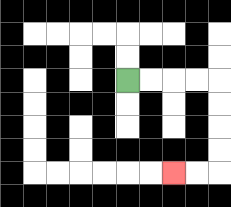{'start': '[5, 3]', 'end': '[7, 7]', 'path_directions': 'R,R,R,R,D,D,D,D,L,L', 'path_coordinates': '[[5, 3], [6, 3], [7, 3], [8, 3], [9, 3], [9, 4], [9, 5], [9, 6], [9, 7], [8, 7], [7, 7]]'}